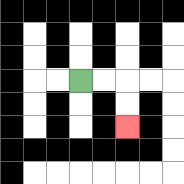{'start': '[3, 3]', 'end': '[5, 5]', 'path_directions': 'R,R,D,D', 'path_coordinates': '[[3, 3], [4, 3], [5, 3], [5, 4], [5, 5]]'}